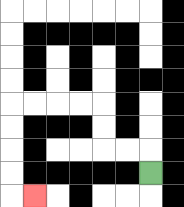{'start': '[6, 7]', 'end': '[1, 8]', 'path_directions': 'U,L,L,U,U,L,L,L,L,D,D,D,D,R', 'path_coordinates': '[[6, 7], [6, 6], [5, 6], [4, 6], [4, 5], [4, 4], [3, 4], [2, 4], [1, 4], [0, 4], [0, 5], [0, 6], [0, 7], [0, 8], [1, 8]]'}